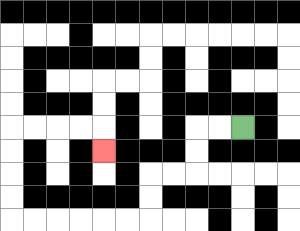{'start': '[10, 5]', 'end': '[4, 6]', 'path_directions': 'L,L,D,D,L,L,D,D,L,L,L,L,L,L,U,U,U,U,R,R,R,R,D', 'path_coordinates': '[[10, 5], [9, 5], [8, 5], [8, 6], [8, 7], [7, 7], [6, 7], [6, 8], [6, 9], [5, 9], [4, 9], [3, 9], [2, 9], [1, 9], [0, 9], [0, 8], [0, 7], [0, 6], [0, 5], [1, 5], [2, 5], [3, 5], [4, 5], [4, 6]]'}